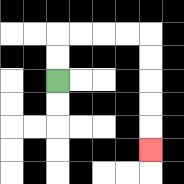{'start': '[2, 3]', 'end': '[6, 6]', 'path_directions': 'U,U,R,R,R,R,D,D,D,D,D', 'path_coordinates': '[[2, 3], [2, 2], [2, 1], [3, 1], [4, 1], [5, 1], [6, 1], [6, 2], [6, 3], [6, 4], [6, 5], [6, 6]]'}